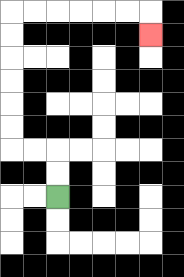{'start': '[2, 8]', 'end': '[6, 1]', 'path_directions': 'U,U,L,L,U,U,U,U,U,U,R,R,R,R,R,R,D', 'path_coordinates': '[[2, 8], [2, 7], [2, 6], [1, 6], [0, 6], [0, 5], [0, 4], [0, 3], [0, 2], [0, 1], [0, 0], [1, 0], [2, 0], [3, 0], [4, 0], [5, 0], [6, 0], [6, 1]]'}